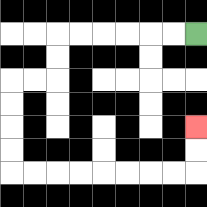{'start': '[8, 1]', 'end': '[8, 5]', 'path_directions': 'L,L,L,L,L,L,D,D,L,L,D,D,D,D,R,R,R,R,R,R,R,R,U,U', 'path_coordinates': '[[8, 1], [7, 1], [6, 1], [5, 1], [4, 1], [3, 1], [2, 1], [2, 2], [2, 3], [1, 3], [0, 3], [0, 4], [0, 5], [0, 6], [0, 7], [1, 7], [2, 7], [3, 7], [4, 7], [5, 7], [6, 7], [7, 7], [8, 7], [8, 6], [8, 5]]'}